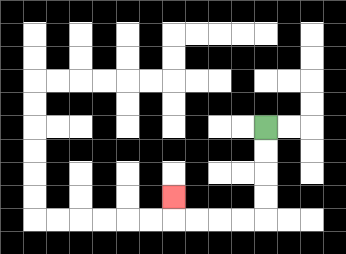{'start': '[11, 5]', 'end': '[7, 8]', 'path_directions': 'D,D,D,D,L,L,L,L,U', 'path_coordinates': '[[11, 5], [11, 6], [11, 7], [11, 8], [11, 9], [10, 9], [9, 9], [8, 9], [7, 9], [7, 8]]'}